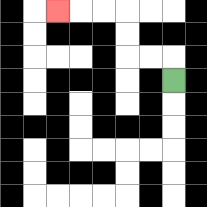{'start': '[7, 3]', 'end': '[2, 0]', 'path_directions': 'U,L,L,U,U,L,L,L', 'path_coordinates': '[[7, 3], [7, 2], [6, 2], [5, 2], [5, 1], [5, 0], [4, 0], [3, 0], [2, 0]]'}